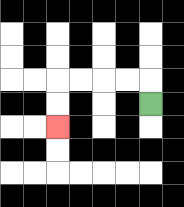{'start': '[6, 4]', 'end': '[2, 5]', 'path_directions': 'U,L,L,L,L,D,D', 'path_coordinates': '[[6, 4], [6, 3], [5, 3], [4, 3], [3, 3], [2, 3], [2, 4], [2, 5]]'}